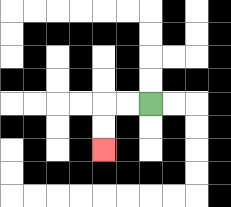{'start': '[6, 4]', 'end': '[4, 6]', 'path_directions': 'L,L,D,D', 'path_coordinates': '[[6, 4], [5, 4], [4, 4], [4, 5], [4, 6]]'}